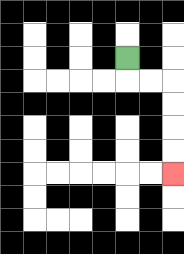{'start': '[5, 2]', 'end': '[7, 7]', 'path_directions': 'D,R,R,D,D,D,D', 'path_coordinates': '[[5, 2], [5, 3], [6, 3], [7, 3], [7, 4], [7, 5], [7, 6], [7, 7]]'}